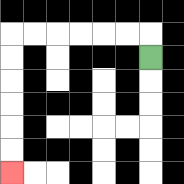{'start': '[6, 2]', 'end': '[0, 7]', 'path_directions': 'U,L,L,L,L,L,L,D,D,D,D,D,D', 'path_coordinates': '[[6, 2], [6, 1], [5, 1], [4, 1], [3, 1], [2, 1], [1, 1], [0, 1], [0, 2], [0, 3], [0, 4], [0, 5], [0, 6], [0, 7]]'}